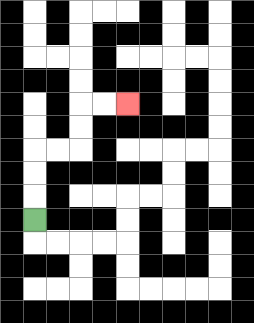{'start': '[1, 9]', 'end': '[5, 4]', 'path_directions': 'U,U,U,R,R,U,U,R,R', 'path_coordinates': '[[1, 9], [1, 8], [1, 7], [1, 6], [2, 6], [3, 6], [3, 5], [3, 4], [4, 4], [5, 4]]'}